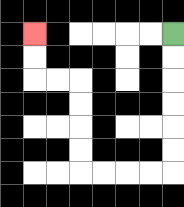{'start': '[7, 1]', 'end': '[1, 1]', 'path_directions': 'D,D,D,D,D,D,L,L,L,L,U,U,U,U,L,L,U,U', 'path_coordinates': '[[7, 1], [7, 2], [7, 3], [7, 4], [7, 5], [7, 6], [7, 7], [6, 7], [5, 7], [4, 7], [3, 7], [3, 6], [3, 5], [3, 4], [3, 3], [2, 3], [1, 3], [1, 2], [1, 1]]'}